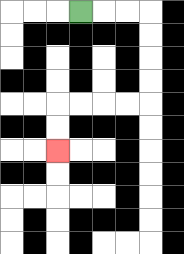{'start': '[3, 0]', 'end': '[2, 6]', 'path_directions': 'R,R,R,D,D,D,D,L,L,L,L,D,D', 'path_coordinates': '[[3, 0], [4, 0], [5, 0], [6, 0], [6, 1], [6, 2], [6, 3], [6, 4], [5, 4], [4, 4], [3, 4], [2, 4], [2, 5], [2, 6]]'}